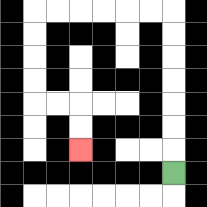{'start': '[7, 7]', 'end': '[3, 6]', 'path_directions': 'U,U,U,U,U,U,U,L,L,L,L,L,L,D,D,D,D,R,R,D,D', 'path_coordinates': '[[7, 7], [7, 6], [7, 5], [7, 4], [7, 3], [7, 2], [7, 1], [7, 0], [6, 0], [5, 0], [4, 0], [3, 0], [2, 0], [1, 0], [1, 1], [1, 2], [1, 3], [1, 4], [2, 4], [3, 4], [3, 5], [3, 6]]'}